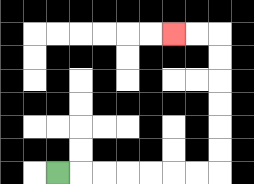{'start': '[2, 7]', 'end': '[7, 1]', 'path_directions': 'R,R,R,R,R,R,R,U,U,U,U,U,U,L,L', 'path_coordinates': '[[2, 7], [3, 7], [4, 7], [5, 7], [6, 7], [7, 7], [8, 7], [9, 7], [9, 6], [9, 5], [9, 4], [9, 3], [9, 2], [9, 1], [8, 1], [7, 1]]'}